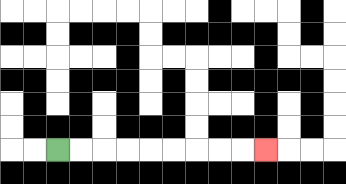{'start': '[2, 6]', 'end': '[11, 6]', 'path_directions': 'R,R,R,R,R,R,R,R,R', 'path_coordinates': '[[2, 6], [3, 6], [4, 6], [5, 6], [6, 6], [7, 6], [8, 6], [9, 6], [10, 6], [11, 6]]'}